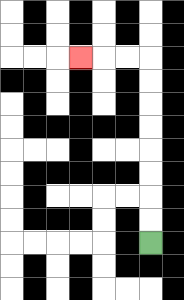{'start': '[6, 10]', 'end': '[3, 2]', 'path_directions': 'U,U,U,U,U,U,U,U,L,L,L', 'path_coordinates': '[[6, 10], [6, 9], [6, 8], [6, 7], [6, 6], [6, 5], [6, 4], [6, 3], [6, 2], [5, 2], [4, 2], [3, 2]]'}